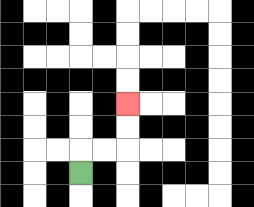{'start': '[3, 7]', 'end': '[5, 4]', 'path_directions': 'U,R,R,U,U', 'path_coordinates': '[[3, 7], [3, 6], [4, 6], [5, 6], [5, 5], [5, 4]]'}